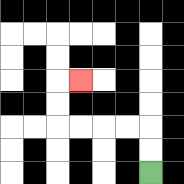{'start': '[6, 7]', 'end': '[3, 3]', 'path_directions': 'U,U,L,L,L,L,U,U,R', 'path_coordinates': '[[6, 7], [6, 6], [6, 5], [5, 5], [4, 5], [3, 5], [2, 5], [2, 4], [2, 3], [3, 3]]'}